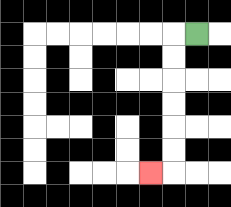{'start': '[8, 1]', 'end': '[6, 7]', 'path_directions': 'L,D,D,D,D,D,D,L', 'path_coordinates': '[[8, 1], [7, 1], [7, 2], [7, 3], [7, 4], [7, 5], [7, 6], [7, 7], [6, 7]]'}